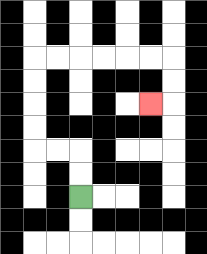{'start': '[3, 8]', 'end': '[6, 4]', 'path_directions': 'U,U,L,L,U,U,U,U,R,R,R,R,R,R,D,D,L', 'path_coordinates': '[[3, 8], [3, 7], [3, 6], [2, 6], [1, 6], [1, 5], [1, 4], [1, 3], [1, 2], [2, 2], [3, 2], [4, 2], [5, 2], [6, 2], [7, 2], [7, 3], [7, 4], [6, 4]]'}